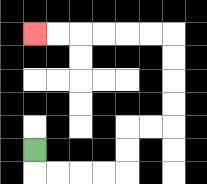{'start': '[1, 6]', 'end': '[1, 1]', 'path_directions': 'D,R,R,R,R,U,U,R,R,U,U,U,U,L,L,L,L,L,L', 'path_coordinates': '[[1, 6], [1, 7], [2, 7], [3, 7], [4, 7], [5, 7], [5, 6], [5, 5], [6, 5], [7, 5], [7, 4], [7, 3], [7, 2], [7, 1], [6, 1], [5, 1], [4, 1], [3, 1], [2, 1], [1, 1]]'}